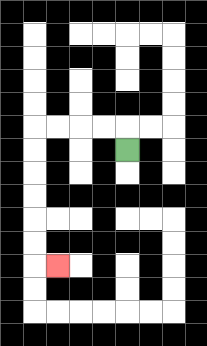{'start': '[5, 6]', 'end': '[2, 11]', 'path_directions': 'U,L,L,L,L,D,D,D,D,D,D,R', 'path_coordinates': '[[5, 6], [5, 5], [4, 5], [3, 5], [2, 5], [1, 5], [1, 6], [1, 7], [1, 8], [1, 9], [1, 10], [1, 11], [2, 11]]'}